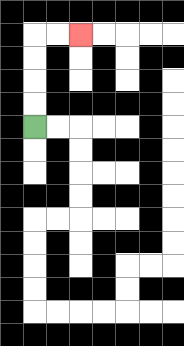{'start': '[1, 5]', 'end': '[3, 1]', 'path_directions': 'U,U,U,U,R,R', 'path_coordinates': '[[1, 5], [1, 4], [1, 3], [1, 2], [1, 1], [2, 1], [3, 1]]'}